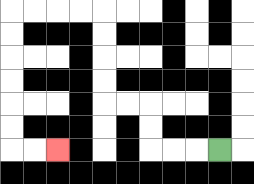{'start': '[9, 6]', 'end': '[2, 6]', 'path_directions': 'L,L,L,U,U,L,L,U,U,U,U,L,L,L,L,D,D,D,D,D,D,R,R', 'path_coordinates': '[[9, 6], [8, 6], [7, 6], [6, 6], [6, 5], [6, 4], [5, 4], [4, 4], [4, 3], [4, 2], [4, 1], [4, 0], [3, 0], [2, 0], [1, 0], [0, 0], [0, 1], [0, 2], [0, 3], [0, 4], [0, 5], [0, 6], [1, 6], [2, 6]]'}